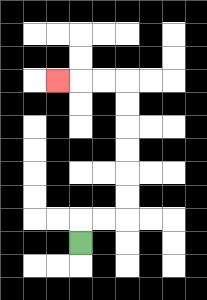{'start': '[3, 10]', 'end': '[2, 3]', 'path_directions': 'U,R,R,U,U,U,U,U,U,L,L,L', 'path_coordinates': '[[3, 10], [3, 9], [4, 9], [5, 9], [5, 8], [5, 7], [5, 6], [5, 5], [5, 4], [5, 3], [4, 3], [3, 3], [2, 3]]'}